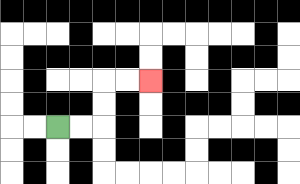{'start': '[2, 5]', 'end': '[6, 3]', 'path_directions': 'R,R,U,U,R,R', 'path_coordinates': '[[2, 5], [3, 5], [4, 5], [4, 4], [4, 3], [5, 3], [6, 3]]'}